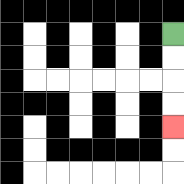{'start': '[7, 1]', 'end': '[7, 5]', 'path_directions': 'D,D,D,D', 'path_coordinates': '[[7, 1], [7, 2], [7, 3], [7, 4], [7, 5]]'}